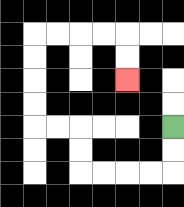{'start': '[7, 5]', 'end': '[5, 3]', 'path_directions': 'D,D,L,L,L,L,U,U,L,L,U,U,U,U,R,R,R,R,D,D', 'path_coordinates': '[[7, 5], [7, 6], [7, 7], [6, 7], [5, 7], [4, 7], [3, 7], [3, 6], [3, 5], [2, 5], [1, 5], [1, 4], [1, 3], [1, 2], [1, 1], [2, 1], [3, 1], [4, 1], [5, 1], [5, 2], [5, 3]]'}